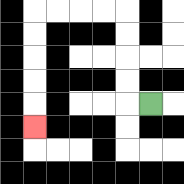{'start': '[6, 4]', 'end': '[1, 5]', 'path_directions': 'L,U,U,U,U,L,L,L,L,D,D,D,D,D', 'path_coordinates': '[[6, 4], [5, 4], [5, 3], [5, 2], [5, 1], [5, 0], [4, 0], [3, 0], [2, 0], [1, 0], [1, 1], [1, 2], [1, 3], [1, 4], [1, 5]]'}